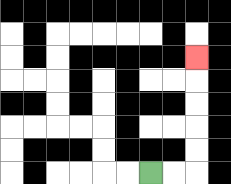{'start': '[6, 7]', 'end': '[8, 2]', 'path_directions': 'R,R,U,U,U,U,U', 'path_coordinates': '[[6, 7], [7, 7], [8, 7], [8, 6], [8, 5], [8, 4], [8, 3], [8, 2]]'}